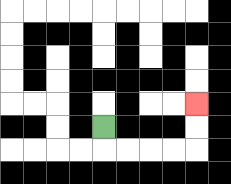{'start': '[4, 5]', 'end': '[8, 4]', 'path_directions': 'D,R,R,R,R,U,U', 'path_coordinates': '[[4, 5], [4, 6], [5, 6], [6, 6], [7, 6], [8, 6], [8, 5], [8, 4]]'}